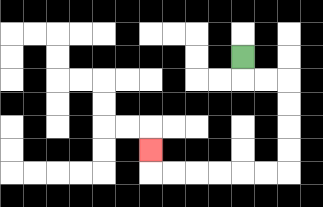{'start': '[10, 2]', 'end': '[6, 6]', 'path_directions': 'D,R,R,D,D,D,D,L,L,L,L,L,L,U', 'path_coordinates': '[[10, 2], [10, 3], [11, 3], [12, 3], [12, 4], [12, 5], [12, 6], [12, 7], [11, 7], [10, 7], [9, 7], [8, 7], [7, 7], [6, 7], [6, 6]]'}